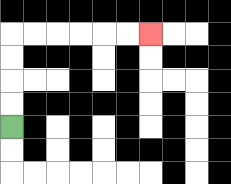{'start': '[0, 5]', 'end': '[6, 1]', 'path_directions': 'U,U,U,U,R,R,R,R,R,R', 'path_coordinates': '[[0, 5], [0, 4], [0, 3], [0, 2], [0, 1], [1, 1], [2, 1], [3, 1], [4, 1], [5, 1], [6, 1]]'}